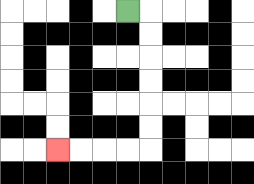{'start': '[5, 0]', 'end': '[2, 6]', 'path_directions': 'R,D,D,D,D,D,D,L,L,L,L', 'path_coordinates': '[[5, 0], [6, 0], [6, 1], [6, 2], [6, 3], [6, 4], [6, 5], [6, 6], [5, 6], [4, 6], [3, 6], [2, 6]]'}